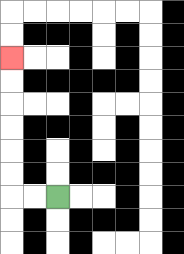{'start': '[2, 8]', 'end': '[0, 2]', 'path_directions': 'L,L,U,U,U,U,U,U', 'path_coordinates': '[[2, 8], [1, 8], [0, 8], [0, 7], [0, 6], [0, 5], [0, 4], [0, 3], [0, 2]]'}